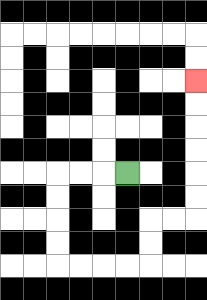{'start': '[5, 7]', 'end': '[8, 3]', 'path_directions': 'L,L,L,D,D,D,D,R,R,R,R,U,U,R,R,U,U,U,U,U,U', 'path_coordinates': '[[5, 7], [4, 7], [3, 7], [2, 7], [2, 8], [2, 9], [2, 10], [2, 11], [3, 11], [4, 11], [5, 11], [6, 11], [6, 10], [6, 9], [7, 9], [8, 9], [8, 8], [8, 7], [8, 6], [8, 5], [8, 4], [8, 3]]'}